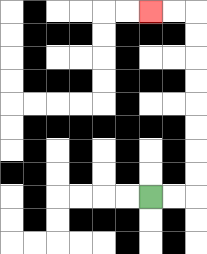{'start': '[6, 8]', 'end': '[6, 0]', 'path_directions': 'R,R,U,U,U,U,U,U,U,U,L,L', 'path_coordinates': '[[6, 8], [7, 8], [8, 8], [8, 7], [8, 6], [8, 5], [8, 4], [8, 3], [8, 2], [8, 1], [8, 0], [7, 0], [6, 0]]'}